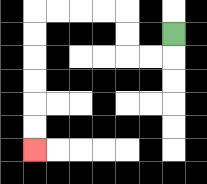{'start': '[7, 1]', 'end': '[1, 6]', 'path_directions': 'D,L,L,U,U,L,L,L,L,D,D,D,D,D,D', 'path_coordinates': '[[7, 1], [7, 2], [6, 2], [5, 2], [5, 1], [5, 0], [4, 0], [3, 0], [2, 0], [1, 0], [1, 1], [1, 2], [1, 3], [1, 4], [1, 5], [1, 6]]'}